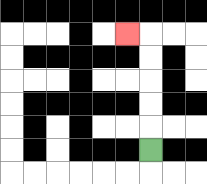{'start': '[6, 6]', 'end': '[5, 1]', 'path_directions': 'U,U,U,U,U,L', 'path_coordinates': '[[6, 6], [6, 5], [6, 4], [6, 3], [6, 2], [6, 1], [5, 1]]'}